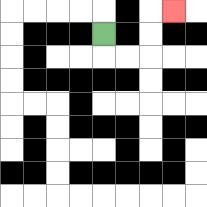{'start': '[4, 1]', 'end': '[7, 0]', 'path_directions': 'D,R,R,U,U,R', 'path_coordinates': '[[4, 1], [4, 2], [5, 2], [6, 2], [6, 1], [6, 0], [7, 0]]'}